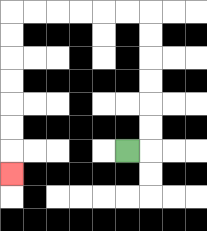{'start': '[5, 6]', 'end': '[0, 7]', 'path_directions': 'R,U,U,U,U,U,U,L,L,L,L,L,L,D,D,D,D,D,D,D', 'path_coordinates': '[[5, 6], [6, 6], [6, 5], [6, 4], [6, 3], [6, 2], [6, 1], [6, 0], [5, 0], [4, 0], [3, 0], [2, 0], [1, 0], [0, 0], [0, 1], [0, 2], [0, 3], [0, 4], [0, 5], [0, 6], [0, 7]]'}